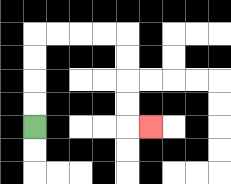{'start': '[1, 5]', 'end': '[6, 5]', 'path_directions': 'U,U,U,U,R,R,R,R,D,D,D,D,R', 'path_coordinates': '[[1, 5], [1, 4], [1, 3], [1, 2], [1, 1], [2, 1], [3, 1], [4, 1], [5, 1], [5, 2], [5, 3], [5, 4], [5, 5], [6, 5]]'}